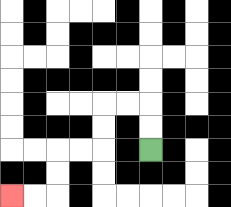{'start': '[6, 6]', 'end': '[0, 8]', 'path_directions': 'U,U,L,L,D,D,L,L,D,D,L,L', 'path_coordinates': '[[6, 6], [6, 5], [6, 4], [5, 4], [4, 4], [4, 5], [4, 6], [3, 6], [2, 6], [2, 7], [2, 8], [1, 8], [0, 8]]'}